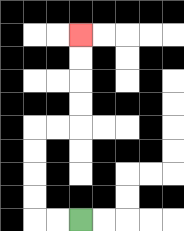{'start': '[3, 9]', 'end': '[3, 1]', 'path_directions': 'L,L,U,U,U,U,R,R,U,U,U,U', 'path_coordinates': '[[3, 9], [2, 9], [1, 9], [1, 8], [1, 7], [1, 6], [1, 5], [2, 5], [3, 5], [3, 4], [3, 3], [3, 2], [3, 1]]'}